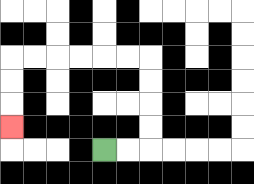{'start': '[4, 6]', 'end': '[0, 5]', 'path_directions': 'R,R,U,U,U,U,L,L,L,L,L,L,D,D,D', 'path_coordinates': '[[4, 6], [5, 6], [6, 6], [6, 5], [6, 4], [6, 3], [6, 2], [5, 2], [4, 2], [3, 2], [2, 2], [1, 2], [0, 2], [0, 3], [0, 4], [0, 5]]'}